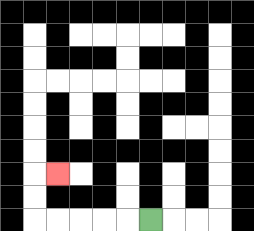{'start': '[6, 9]', 'end': '[2, 7]', 'path_directions': 'L,L,L,L,L,U,U,R', 'path_coordinates': '[[6, 9], [5, 9], [4, 9], [3, 9], [2, 9], [1, 9], [1, 8], [1, 7], [2, 7]]'}